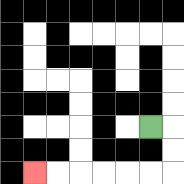{'start': '[6, 5]', 'end': '[1, 7]', 'path_directions': 'R,D,D,L,L,L,L,L,L', 'path_coordinates': '[[6, 5], [7, 5], [7, 6], [7, 7], [6, 7], [5, 7], [4, 7], [3, 7], [2, 7], [1, 7]]'}